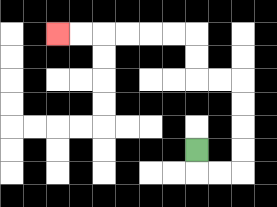{'start': '[8, 6]', 'end': '[2, 1]', 'path_directions': 'D,R,R,U,U,U,U,L,L,U,U,L,L,L,L,L,L', 'path_coordinates': '[[8, 6], [8, 7], [9, 7], [10, 7], [10, 6], [10, 5], [10, 4], [10, 3], [9, 3], [8, 3], [8, 2], [8, 1], [7, 1], [6, 1], [5, 1], [4, 1], [3, 1], [2, 1]]'}